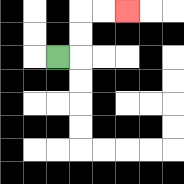{'start': '[2, 2]', 'end': '[5, 0]', 'path_directions': 'R,U,U,R,R', 'path_coordinates': '[[2, 2], [3, 2], [3, 1], [3, 0], [4, 0], [5, 0]]'}